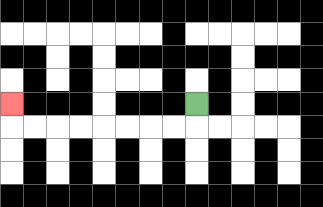{'start': '[8, 4]', 'end': '[0, 4]', 'path_directions': 'D,L,L,L,L,L,L,L,L,U', 'path_coordinates': '[[8, 4], [8, 5], [7, 5], [6, 5], [5, 5], [4, 5], [3, 5], [2, 5], [1, 5], [0, 5], [0, 4]]'}